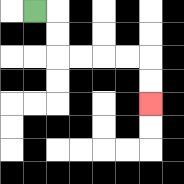{'start': '[1, 0]', 'end': '[6, 4]', 'path_directions': 'R,D,D,R,R,R,R,D,D', 'path_coordinates': '[[1, 0], [2, 0], [2, 1], [2, 2], [3, 2], [4, 2], [5, 2], [6, 2], [6, 3], [6, 4]]'}